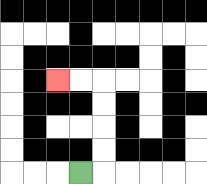{'start': '[3, 7]', 'end': '[2, 3]', 'path_directions': 'R,U,U,U,U,L,L', 'path_coordinates': '[[3, 7], [4, 7], [4, 6], [4, 5], [4, 4], [4, 3], [3, 3], [2, 3]]'}